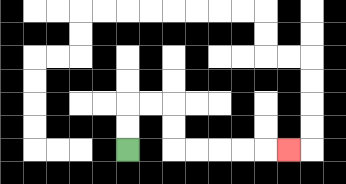{'start': '[5, 6]', 'end': '[12, 6]', 'path_directions': 'U,U,R,R,D,D,R,R,R,R,R', 'path_coordinates': '[[5, 6], [5, 5], [5, 4], [6, 4], [7, 4], [7, 5], [7, 6], [8, 6], [9, 6], [10, 6], [11, 6], [12, 6]]'}